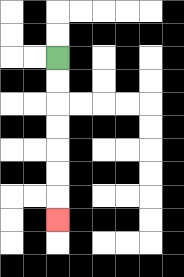{'start': '[2, 2]', 'end': '[2, 9]', 'path_directions': 'D,D,D,D,D,D,D', 'path_coordinates': '[[2, 2], [2, 3], [2, 4], [2, 5], [2, 6], [2, 7], [2, 8], [2, 9]]'}